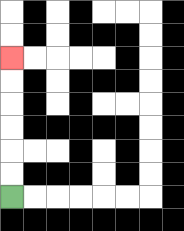{'start': '[0, 8]', 'end': '[0, 2]', 'path_directions': 'U,U,U,U,U,U', 'path_coordinates': '[[0, 8], [0, 7], [0, 6], [0, 5], [0, 4], [0, 3], [0, 2]]'}